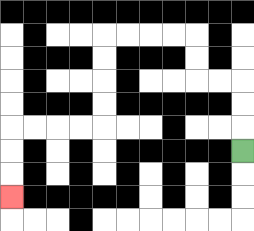{'start': '[10, 6]', 'end': '[0, 8]', 'path_directions': 'U,U,U,L,L,U,U,L,L,L,L,D,D,D,D,L,L,L,L,D,D,D', 'path_coordinates': '[[10, 6], [10, 5], [10, 4], [10, 3], [9, 3], [8, 3], [8, 2], [8, 1], [7, 1], [6, 1], [5, 1], [4, 1], [4, 2], [4, 3], [4, 4], [4, 5], [3, 5], [2, 5], [1, 5], [0, 5], [0, 6], [0, 7], [0, 8]]'}